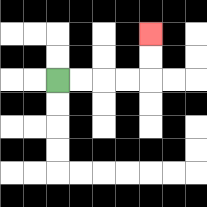{'start': '[2, 3]', 'end': '[6, 1]', 'path_directions': 'R,R,R,R,U,U', 'path_coordinates': '[[2, 3], [3, 3], [4, 3], [5, 3], [6, 3], [6, 2], [6, 1]]'}